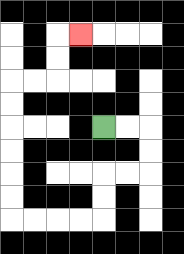{'start': '[4, 5]', 'end': '[3, 1]', 'path_directions': 'R,R,D,D,L,L,D,D,L,L,L,L,U,U,U,U,U,U,R,R,U,U,R', 'path_coordinates': '[[4, 5], [5, 5], [6, 5], [6, 6], [6, 7], [5, 7], [4, 7], [4, 8], [4, 9], [3, 9], [2, 9], [1, 9], [0, 9], [0, 8], [0, 7], [0, 6], [0, 5], [0, 4], [0, 3], [1, 3], [2, 3], [2, 2], [2, 1], [3, 1]]'}